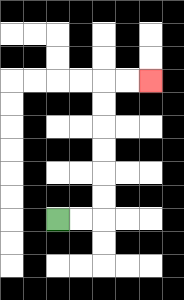{'start': '[2, 9]', 'end': '[6, 3]', 'path_directions': 'R,R,U,U,U,U,U,U,R,R', 'path_coordinates': '[[2, 9], [3, 9], [4, 9], [4, 8], [4, 7], [4, 6], [4, 5], [4, 4], [4, 3], [5, 3], [6, 3]]'}